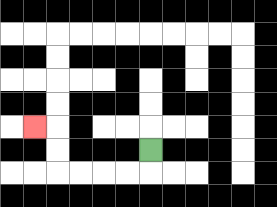{'start': '[6, 6]', 'end': '[1, 5]', 'path_directions': 'D,L,L,L,L,U,U,L', 'path_coordinates': '[[6, 6], [6, 7], [5, 7], [4, 7], [3, 7], [2, 7], [2, 6], [2, 5], [1, 5]]'}